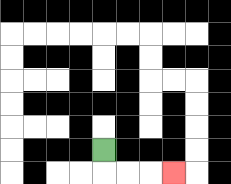{'start': '[4, 6]', 'end': '[7, 7]', 'path_directions': 'D,R,R,R', 'path_coordinates': '[[4, 6], [4, 7], [5, 7], [6, 7], [7, 7]]'}